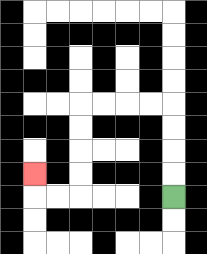{'start': '[7, 8]', 'end': '[1, 7]', 'path_directions': 'U,U,U,U,L,L,L,L,D,D,D,D,L,L,U', 'path_coordinates': '[[7, 8], [7, 7], [7, 6], [7, 5], [7, 4], [6, 4], [5, 4], [4, 4], [3, 4], [3, 5], [3, 6], [3, 7], [3, 8], [2, 8], [1, 8], [1, 7]]'}